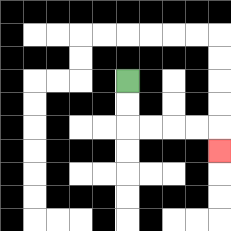{'start': '[5, 3]', 'end': '[9, 6]', 'path_directions': 'D,D,R,R,R,R,D', 'path_coordinates': '[[5, 3], [5, 4], [5, 5], [6, 5], [7, 5], [8, 5], [9, 5], [9, 6]]'}